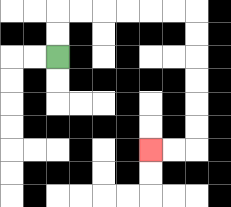{'start': '[2, 2]', 'end': '[6, 6]', 'path_directions': 'U,U,R,R,R,R,R,R,D,D,D,D,D,D,L,L', 'path_coordinates': '[[2, 2], [2, 1], [2, 0], [3, 0], [4, 0], [5, 0], [6, 0], [7, 0], [8, 0], [8, 1], [8, 2], [8, 3], [8, 4], [8, 5], [8, 6], [7, 6], [6, 6]]'}